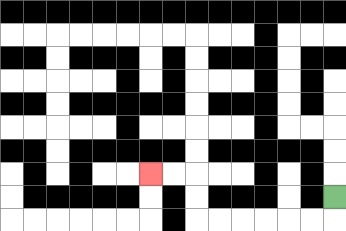{'start': '[14, 8]', 'end': '[6, 7]', 'path_directions': 'D,L,L,L,L,L,L,U,U,L,L', 'path_coordinates': '[[14, 8], [14, 9], [13, 9], [12, 9], [11, 9], [10, 9], [9, 9], [8, 9], [8, 8], [8, 7], [7, 7], [6, 7]]'}